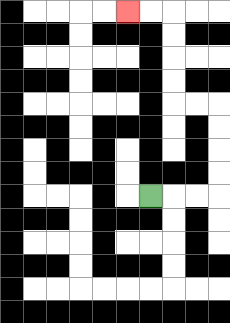{'start': '[6, 8]', 'end': '[5, 0]', 'path_directions': 'R,R,R,U,U,U,U,L,L,U,U,U,U,L,L', 'path_coordinates': '[[6, 8], [7, 8], [8, 8], [9, 8], [9, 7], [9, 6], [9, 5], [9, 4], [8, 4], [7, 4], [7, 3], [7, 2], [7, 1], [7, 0], [6, 0], [5, 0]]'}